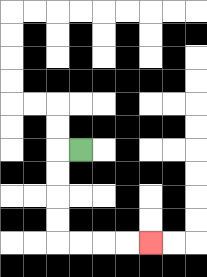{'start': '[3, 6]', 'end': '[6, 10]', 'path_directions': 'L,D,D,D,D,R,R,R,R', 'path_coordinates': '[[3, 6], [2, 6], [2, 7], [2, 8], [2, 9], [2, 10], [3, 10], [4, 10], [5, 10], [6, 10]]'}